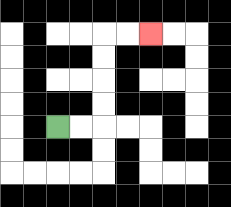{'start': '[2, 5]', 'end': '[6, 1]', 'path_directions': 'R,R,U,U,U,U,R,R', 'path_coordinates': '[[2, 5], [3, 5], [4, 5], [4, 4], [4, 3], [4, 2], [4, 1], [5, 1], [6, 1]]'}